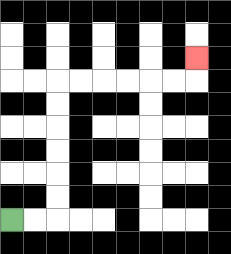{'start': '[0, 9]', 'end': '[8, 2]', 'path_directions': 'R,R,U,U,U,U,U,U,R,R,R,R,R,R,U', 'path_coordinates': '[[0, 9], [1, 9], [2, 9], [2, 8], [2, 7], [2, 6], [2, 5], [2, 4], [2, 3], [3, 3], [4, 3], [5, 3], [6, 3], [7, 3], [8, 3], [8, 2]]'}